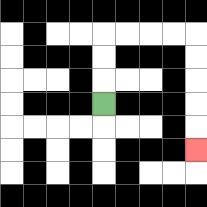{'start': '[4, 4]', 'end': '[8, 6]', 'path_directions': 'U,U,U,R,R,R,R,D,D,D,D,D', 'path_coordinates': '[[4, 4], [4, 3], [4, 2], [4, 1], [5, 1], [6, 1], [7, 1], [8, 1], [8, 2], [8, 3], [8, 4], [8, 5], [8, 6]]'}